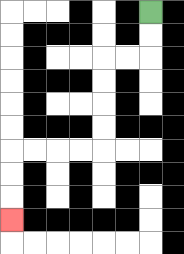{'start': '[6, 0]', 'end': '[0, 9]', 'path_directions': 'D,D,L,L,D,D,D,D,L,L,L,L,D,D,D', 'path_coordinates': '[[6, 0], [6, 1], [6, 2], [5, 2], [4, 2], [4, 3], [4, 4], [4, 5], [4, 6], [3, 6], [2, 6], [1, 6], [0, 6], [0, 7], [0, 8], [0, 9]]'}